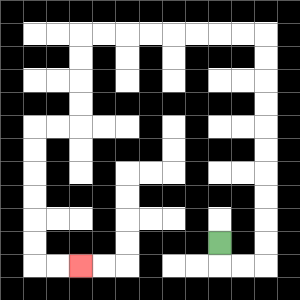{'start': '[9, 10]', 'end': '[3, 11]', 'path_directions': 'D,R,R,U,U,U,U,U,U,U,U,U,U,L,L,L,L,L,L,L,L,D,D,D,D,L,L,D,D,D,D,D,D,R,R', 'path_coordinates': '[[9, 10], [9, 11], [10, 11], [11, 11], [11, 10], [11, 9], [11, 8], [11, 7], [11, 6], [11, 5], [11, 4], [11, 3], [11, 2], [11, 1], [10, 1], [9, 1], [8, 1], [7, 1], [6, 1], [5, 1], [4, 1], [3, 1], [3, 2], [3, 3], [3, 4], [3, 5], [2, 5], [1, 5], [1, 6], [1, 7], [1, 8], [1, 9], [1, 10], [1, 11], [2, 11], [3, 11]]'}